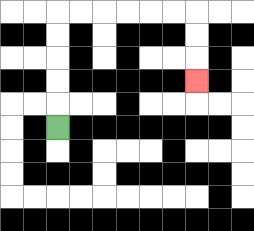{'start': '[2, 5]', 'end': '[8, 3]', 'path_directions': 'U,U,U,U,U,R,R,R,R,R,R,D,D,D', 'path_coordinates': '[[2, 5], [2, 4], [2, 3], [2, 2], [2, 1], [2, 0], [3, 0], [4, 0], [5, 0], [6, 0], [7, 0], [8, 0], [8, 1], [8, 2], [8, 3]]'}